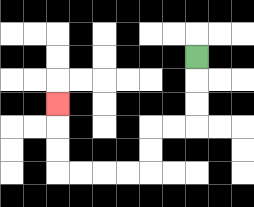{'start': '[8, 2]', 'end': '[2, 4]', 'path_directions': 'D,D,D,L,L,D,D,L,L,L,L,U,U,U', 'path_coordinates': '[[8, 2], [8, 3], [8, 4], [8, 5], [7, 5], [6, 5], [6, 6], [6, 7], [5, 7], [4, 7], [3, 7], [2, 7], [2, 6], [2, 5], [2, 4]]'}